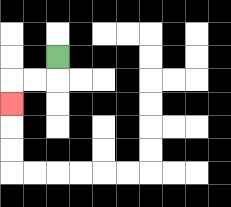{'start': '[2, 2]', 'end': '[0, 4]', 'path_directions': 'D,L,L,D', 'path_coordinates': '[[2, 2], [2, 3], [1, 3], [0, 3], [0, 4]]'}